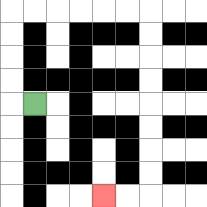{'start': '[1, 4]', 'end': '[4, 8]', 'path_directions': 'L,U,U,U,U,R,R,R,R,R,R,D,D,D,D,D,D,D,D,L,L', 'path_coordinates': '[[1, 4], [0, 4], [0, 3], [0, 2], [0, 1], [0, 0], [1, 0], [2, 0], [3, 0], [4, 0], [5, 0], [6, 0], [6, 1], [6, 2], [6, 3], [6, 4], [6, 5], [6, 6], [6, 7], [6, 8], [5, 8], [4, 8]]'}